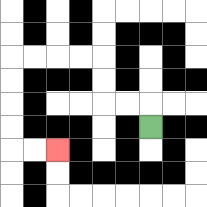{'start': '[6, 5]', 'end': '[2, 6]', 'path_directions': 'U,L,L,U,U,L,L,L,L,D,D,D,D,R,R', 'path_coordinates': '[[6, 5], [6, 4], [5, 4], [4, 4], [4, 3], [4, 2], [3, 2], [2, 2], [1, 2], [0, 2], [0, 3], [0, 4], [0, 5], [0, 6], [1, 6], [2, 6]]'}